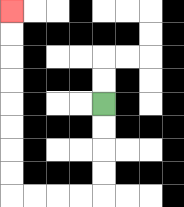{'start': '[4, 4]', 'end': '[0, 0]', 'path_directions': 'D,D,D,D,L,L,L,L,U,U,U,U,U,U,U,U', 'path_coordinates': '[[4, 4], [4, 5], [4, 6], [4, 7], [4, 8], [3, 8], [2, 8], [1, 8], [0, 8], [0, 7], [0, 6], [0, 5], [0, 4], [0, 3], [0, 2], [0, 1], [0, 0]]'}